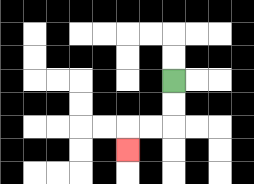{'start': '[7, 3]', 'end': '[5, 6]', 'path_directions': 'D,D,L,L,D', 'path_coordinates': '[[7, 3], [7, 4], [7, 5], [6, 5], [5, 5], [5, 6]]'}